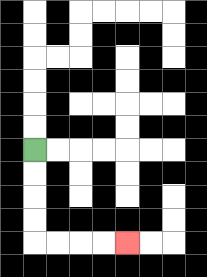{'start': '[1, 6]', 'end': '[5, 10]', 'path_directions': 'D,D,D,D,R,R,R,R', 'path_coordinates': '[[1, 6], [1, 7], [1, 8], [1, 9], [1, 10], [2, 10], [3, 10], [4, 10], [5, 10]]'}